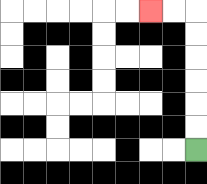{'start': '[8, 6]', 'end': '[6, 0]', 'path_directions': 'U,U,U,U,U,U,L,L', 'path_coordinates': '[[8, 6], [8, 5], [8, 4], [8, 3], [8, 2], [8, 1], [8, 0], [7, 0], [6, 0]]'}